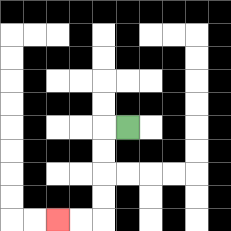{'start': '[5, 5]', 'end': '[2, 9]', 'path_directions': 'L,D,D,D,D,L,L', 'path_coordinates': '[[5, 5], [4, 5], [4, 6], [4, 7], [4, 8], [4, 9], [3, 9], [2, 9]]'}